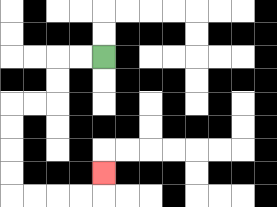{'start': '[4, 2]', 'end': '[4, 7]', 'path_directions': 'L,L,D,D,L,L,D,D,D,D,R,R,R,R,U', 'path_coordinates': '[[4, 2], [3, 2], [2, 2], [2, 3], [2, 4], [1, 4], [0, 4], [0, 5], [0, 6], [0, 7], [0, 8], [1, 8], [2, 8], [3, 8], [4, 8], [4, 7]]'}